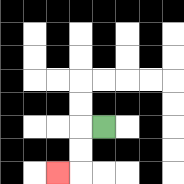{'start': '[4, 5]', 'end': '[2, 7]', 'path_directions': 'L,D,D,L', 'path_coordinates': '[[4, 5], [3, 5], [3, 6], [3, 7], [2, 7]]'}